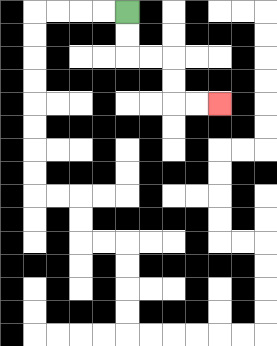{'start': '[5, 0]', 'end': '[9, 4]', 'path_directions': 'D,D,R,R,D,D,R,R', 'path_coordinates': '[[5, 0], [5, 1], [5, 2], [6, 2], [7, 2], [7, 3], [7, 4], [8, 4], [9, 4]]'}